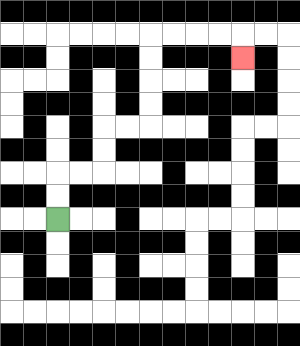{'start': '[2, 9]', 'end': '[10, 2]', 'path_directions': 'U,U,R,R,U,U,R,R,U,U,U,U,R,R,R,R,D', 'path_coordinates': '[[2, 9], [2, 8], [2, 7], [3, 7], [4, 7], [4, 6], [4, 5], [5, 5], [6, 5], [6, 4], [6, 3], [6, 2], [6, 1], [7, 1], [8, 1], [9, 1], [10, 1], [10, 2]]'}